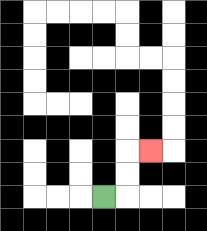{'start': '[4, 8]', 'end': '[6, 6]', 'path_directions': 'R,U,U,R', 'path_coordinates': '[[4, 8], [5, 8], [5, 7], [5, 6], [6, 6]]'}